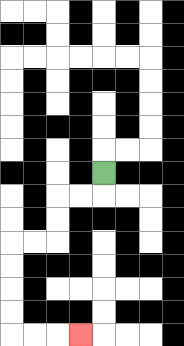{'start': '[4, 7]', 'end': '[3, 14]', 'path_directions': 'D,L,L,D,D,L,L,D,D,D,D,R,R,R', 'path_coordinates': '[[4, 7], [4, 8], [3, 8], [2, 8], [2, 9], [2, 10], [1, 10], [0, 10], [0, 11], [0, 12], [0, 13], [0, 14], [1, 14], [2, 14], [3, 14]]'}